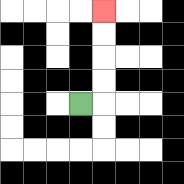{'start': '[3, 4]', 'end': '[4, 0]', 'path_directions': 'R,U,U,U,U', 'path_coordinates': '[[3, 4], [4, 4], [4, 3], [4, 2], [4, 1], [4, 0]]'}